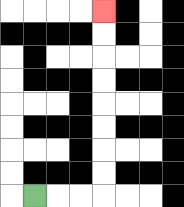{'start': '[1, 8]', 'end': '[4, 0]', 'path_directions': 'R,R,R,U,U,U,U,U,U,U,U', 'path_coordinates': '[[1, 8], [2, 8], [3, 8], [4, 8], [4, 7], [4, 6], [4, 5], [4, 4], [4, 3], [4, 2], [4, 1], [4, 0]]'}